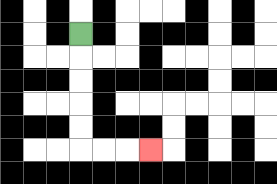{'start': '[3, 1]', 'end': '[6, 6]', 'path_directions': 'D,D,D,D,D,R,R,R', 'path_coordinates': '[[3, 1], [3, 2], [3, 3], [3, 4], [3, 5], [3, 6], [4, 6], [5, 6], [6, 6]]'}